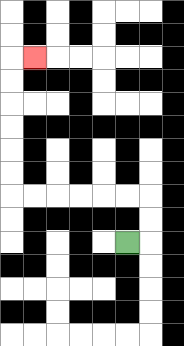{'start': '[5, 10]', 'end': '[1, 2]', 'path_directions': 'R,U,U,L,L,L,L,L,L,U,U,U,U,U,U,R', 'path_coordinates': '[[5, 10], [6, 10], [6, 9], [6, 8], [5, 8], [4, 8], [3, 8], [2, 8], [1, 8], [0, 8], [0, 7], [0, 6], [0, 5], [0, 4], [0, 3], [0, 2], [1, 2]]'}